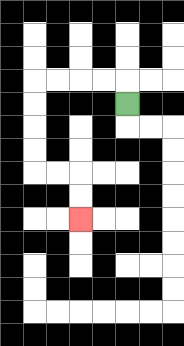{'start': '[5, 4]', 'end': '[3, 9]', 'path_directions': 'U,L,L,L,L,D,D,D,D,R,R,D,D', 'path_coordinates': '[[5, 4], [5, 3], [4, 3], [3, 3], [2, 3], [1, 3], [1, 4], [1, 5], [1, 6], [1, 7], [2, 7], [3, 7], [3, 8], [3, 9]]'}